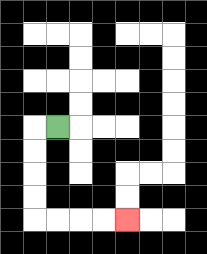{'start': '[2, 5]', 'end': '[5, 9]', 'path_directions': 'L,D,D,D,D,R,R,R,R', 'path_coordinates': '[[2, 5], [1, 5], [1, 6], [1, 7], [1, 8], [1, 9], [2, 9], [3, 9], [4, 9], [5, 9]]'}